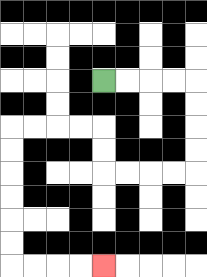{'start': '[4, 3]', 'end': '[4, 11]', 'path_directions': 'R,R,R,R,D,D,D,D,L,L,L,L,U,U,L,L,L,L,D,D,D,D,D,D,R,R,R,R', 'path_coordinates': '[[4, 3], [5, 3], [6, 3], [7, 3], [8, 3], [8, 4], [8, 5], [8, 6], [8, 7], [7, 7], [6, 7], [5, 7], [4, 7], [4, 6], [4, 5], [3, 5], [2, 5], [1, 5], [0, 5], [0, 6], [0, 7], [0, 8], [0, 9], [0, 10], [0, 11], [1, 11], [2, 11], [3, 11], [4, 11]]'}